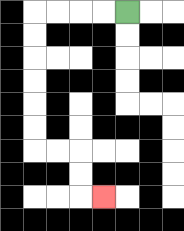{'start': '[5, 0]', 'end': '[4, 8]', 'path_directions': 'L,L,L,L,D,D,D,D,D,D,R,R,D,D,R', 'path_coordinates': '[[5, 0], [4, 0], [3, 0], [2, 0], [1, 0], [1, 1], [1, 2], [1, 3], [1, 4], [1, 5], [1, 6], [2, 6], [3, 6], [3, 7], [3, 8], [4, 8]]'}